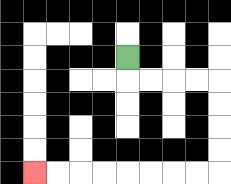{'start': '[5, 2]', 'end': '[1, 7]', 'path_directions': 'D,R,R,R,R,D,D,D,D,L,L,L,L,L,L,L,L', 'path_coordinates': '[[5, 2], [5, 3], [6, 3], [7, 3], [8, 3], [9, 3], [9, 4], [9, 5], [9, 6], [9, 7], [8, 7], [7, 7], [6, 7], [5, 7], [4, 7], [3, 7], [2, 7], [1, 7]]'}